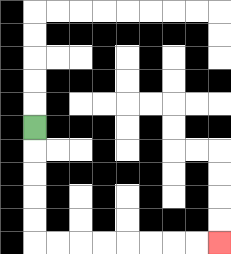{'start': '[1, 5]', 'end': '[9, 10]', 'path_directions': 'D,D,D,D,D,R,R,R,R,R,R,R,R', 'path_coordinates': '[[1, 5], [1, 6], [1, 7], [1, 8], [1, 9], [1, 10], [2, 10], [3, 10], [4, 10], [5, 10], [6, 10], [7, 10], [8, 10], [9, 10]]'}